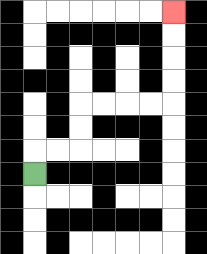{'start': '[1, 7]', 'end': '[7, 0]', 'path_directions': 'U,R,R,U,U,R,R,R,R,U,U,U,U', 'path_coordinates': '[[1, 7], [1, 6], [2, 6], [3, 6], [3, 5], [3, 4], [4, 4], [5, 4], [6, 4], [7, 4], [7, 3], [7, 2], [7, 1], [7, 0]]'}